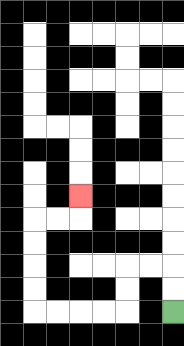{'start': '[7, 13]', 'end': '[3, 8]', 'path_directions': 'U,U,L,L,D,D,L,L,L,L,U,U,U,U,R,R,U', 'path_coordinates': '[[7, 13], [7, 12], [7, 11], [6, 11], [5, 11], [5, 12], [5, 13], [4, 13], [3, 13], [2, 13], [1, 13], [1, 12], [1, 11], [1, 10], [1, 9], [2, 9], [3, 9], [3, 8]]'}